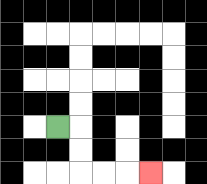{'start': '[2, 5]', 'end': '[6, 7]', 'path_directions': 'R,D,D,R,R,R', 'path_coordinates': '[[2, 5], [3, 5], [3, 6], [3, 7], [4, 7], [5, 7], [6, 7]]'}